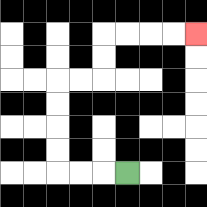{'start': '[5, 7]', 'end': '[8, 1]', 'path_directions': 'L,L,L,U,U,U,U,R,R,U,U,R,R,R,R', 'path_coordinates': '[[5, 7], [4, 7], [3, 7], [2, 7], [2, 6], [2, 5], [2, 4], [2, 3], [3, 3], [4, 3], [4, 2], [4, 1], [5, 1], [6, 1], [7, 1], [8, 1]]'}